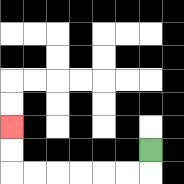{'start': '[6, 6]', 'end': '[0, 5]', 'path_directions': 'D,L,L,L,L,L,L,U,U', 'path_coordinates': '[[6, 6], [6, 7], [5, 7], [4, 7], [3, 7], [2, 7], [1, 7], [0, 7], [0, 6], [0, 5]]'}